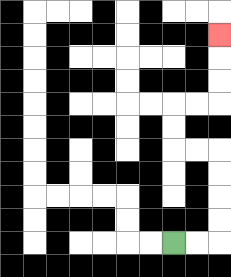{'start': '[7, 10]', 'end': '[9, 1]', 'path_directions': 'R,R,U,U,U,U,L,L,U,U,R,R,U,U,U', 'path_coordinates': '[[7, 10], [8, 10], [9, 10], [9, 9], [9, 8], [9, 7], [9, 6], [8, 6], [7, 6], [7, 5], [7, 4], [8, 4], [9, 4], [9, 3], [9, 2], [9, 1]]'}